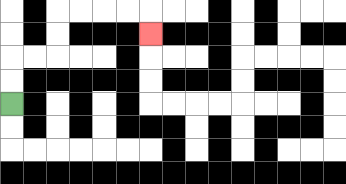{'start': '[0, 4]', 'end': '[6, 1]', 'path_directions': 'U,U,R,R,U,U,R,R,R,R,D', 'path_coordinates': '[[0, 4], [0, 3], [0, 2], [1, 2], [2, 2], [2, 1], [2, 0], [3, 0], [4, 0], [5, 0], [6, 0], [6, 1]]'}